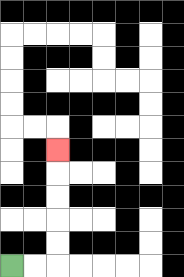{'start': '[0, 11]', 'end': '[2, 6]', 'path_directions': 'R,R,U,U,U,U,U', 'path_coordinates': '[[0, 11], [1, 11], [2, 11], [2, 10], [2, 9], [2, 8], [2, 7], [2, 6]]'}